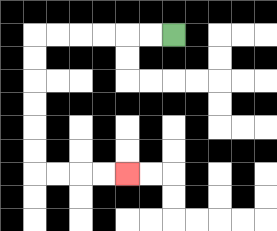{'start': '[7, 1]', 'end': '[5, 7]', 'path_directions': 'L,L,L,L,L,L,D,D,D,D,D,D,R,R,R,R', 'path_coordinates': '[[7, 1], [6, 1], [5, 1], [4, 1], [3, 1], [2, 1], [1, 1], [1, 2], [1, 3], [1, 4], [1, 5], [1, 6], [1, 7], [2, 7], [3, 7], [4, 7], [5, 7]]'}